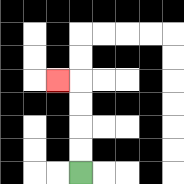{'start': '[3, 7]', 'end': '[2, 3]', 'path_directions': 'U,U,U,U,L', 'path_coordinates': '[[3, 7], [3, 6], [3, 5], [3, 4], [3, 3], [2, 3]]'}